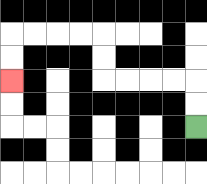{'start': '[8, 5]', 'end': '[0, 3]', 'path_directions': 'U,U,L,L,L,L,U,U,L,L,L,L,D,D', 'path_coordinates': '[[8, 5], [8, 4], [8, 3], [7, 3], [6, 3], [5, 3], [4, 3], [4, 2], [4, 1], [3, 1], [2, 1], [1, 1], [0, 1], [0, 2], [0, 3]]'}